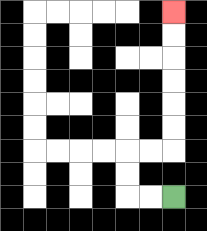{'start': '[7, 8]', 'end': '[7, 0]', 'path_directions': 'L,L,U,U,R,R,U,U,U,U,U,U', 'path_coordinates': '[[7, 8], [6, 8], [5, 8], [5, 7], [5, 6], [6, 6], [7, 6], [7, 5], [7, 4], [7, 3], [7, 2], [7, 1], [7, 0]]'}